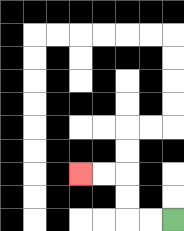{'start': '[7, 9]', 'end': '[3, 7]', 'path_directions': 'L,L,U,U,L,L', 'path_coordinates': '[[7, 9], [6, 9], [5, 9], [5, 8], [5, 7], [4, 7], [3, 7]]'}